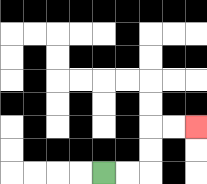{'start': '[4, 7]', 'end': '[8, 5]', 'path_directions': 'R,R,U,U,R,R', 'path_coordinates': '[[4, 7], [5, 7], [6, 7], [6, 6], [6, 5], [7, 5], [8, 5]]'}